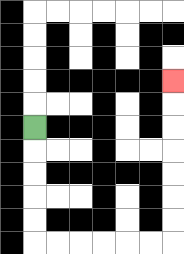{'start': '[1, 5]', 'end': '[7, 3]', 'path_directions': 'D,D,D,D,D,R,R,R,R,R,R,U,U,U,U,U,U,U', 'path_coordinates': '[[1, 5], [1, 6], [1, 7], [1, 8], [1, 9], [1, 10], [2, 10], [3, 10], [4, 10], [5, 10], [6, 10], [7, 10], [7, 9], [7, 8], [7, 7], [7, 6], [7, 5], [7, 4], [7, 3]]'}